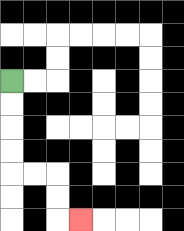{'start': '[0, 3]', 'end': '[3, 9]', 'path_directions': 'D,D,D,D,R,R,D,D,R', 'path_coordinates': '[[0, 3], [0, 4], [0, 5], [0, 6], [0, 7], [1, 7], [2, 7], [2, 8], [2, 9], [3, 9]]'}